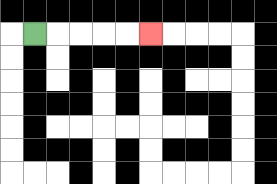{'start': '[1, 1]', 'end': '[6, 1]', 'path_directions': 'R,R,R,R,R', 'path_coordinates': '[[1, 1], [2, 1], [3, 1], [4, 1], [5, 1], [6, 1]]'}